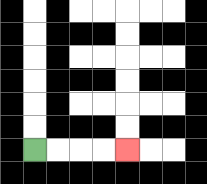{'start': '[1, 6]', 'end': '[5, 6]', 'path_directions': 'R,R,R,R', 'path_coordinates': '[[1, 6], [2, 6], [3, 6], [4, 6], [5, 6]]'}